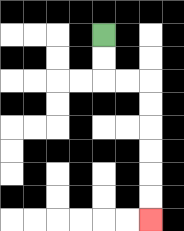{'start': '[4, 1]', 'end': '[6, 9]', 'path_directions': 'D,D,R,R,D,D,D,D,D,D', 'path_coordinates': '[[4, 1], [4, 2], [4, 3], [5, 3], [6, 3], [6, 4], [6, 5], [6, 6], [6, 7], [6, 8], [6, 9]]'}